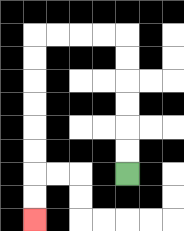{'start': '[5, 7]', 'end': '[1, 9]', 'path_directions': 'U,U,U,U,U,U,L,L,L,L,D,D,D,D,D,D,D,D', 'path_coordinates': '[[5, 7], [5, 6], [5, 5], [5, 4], [5, 3], [5, 2], [5, 1], [4, 1], [3, 1], [2, 1], [1, 1], [1, 2], [1, 3], [1, 4], [1, 5], [1, 6], [1, 7], [1, 8], [1, 9]]'}